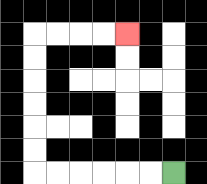{'start': '[7, 7]', 'end': '[5, 1]', 'path_directions': 'L,L,L,L,L,L,U,U,U,U,U,U,R,R,R,R', 'path_coordinates': '[[7, 7], [6, 7], [5, 7], [4, 7], [3, 7], [2, 7], [1, 7], [1, 6], [1, 5], [1, 4], [1, 3], [1, 2], [1, 1], [2, 1], [3, 1], [4, 1], [5, 1]]'}